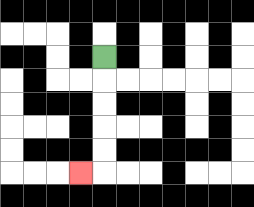{'start': '[4, 2]', 'end': '[3, 7]', 'path_directions': 'D,D,D,D,D,L', 'path_coordinates': '[[4, 2], [4, 3], [4, 4], [4, 5], [4, 6], [4, 7], [3, 7]]'}